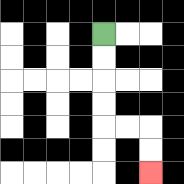{'start': '[4, 1]', 'end': '[6, 7]', 'path_directions': 'D,D,D,D,R,R,D,D', 'path_coordinates': '[[4, 1], [4, 2], [4, 3], [4, 4], [4, 5], [5, 5], [6, 5], [6, 6], [6, 7]]'}